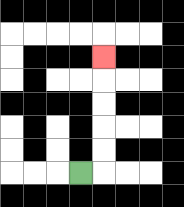{'start': '[3, 7]', 'end': '[4, 2]', 'path_directions': 'R,U,U,U,U,U', 'path_coordinates': '[[3, 7], [4, 7], [4, 6], [4, 5], [4, 4], [4, 3], [4, 2]]'}